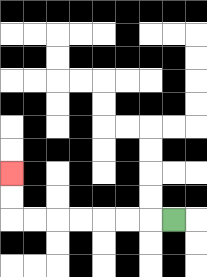{'start': '[7, 9]', 'end': '[0, 7]', 'path_directions': 'L,L,L,L,L,L,L,U,U', 'path_coordinates': '[[7, 9], [6, 9], [5, 9], [4, 9], [3, 9], [2, 9], [1, 9], [0, 9], [0, 8], [0, 7]]'}